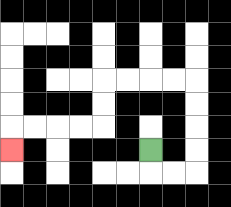{'start': '[6, 6]', 'end': '[0, 6]', 'path_directions': 'D,R,R,U,U,U,U,L,L,L,L,D,D,L,L,L,L,D', 'path_coordinates': '[[6, 6], [6, 7], [7, 7], [8, 7], [8, 6], [8, 5], [8, 4], [8, 3], [7, 3], [6, 3], [5, 3], [4, 3], [4, 4], [4, 5], [3, 5], [2, 5], [1, 5], [0, 5], [0, 6]]'}